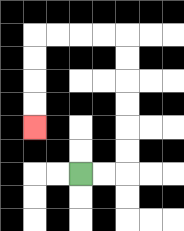{'start': '[3, 7]', 'end': '[1, 5]', 'path_directions': 'R,R,U,U,U,U,U,U,L,L,L,L,D,D,D,D', 'path_coordinates': '[[3, 7], [4, 7], [5, 7], [5, 6], [5, 5], [5, 4], [5, 3], [5, 2], [5, 1], [4, 1], [3, 1], [2, 1], [1, 1], [1, 2], [1, 3], [1, 4], [1, 5]]'}